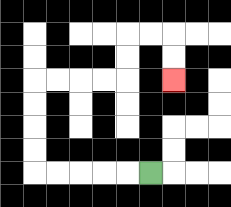{'start': '[6, 7]', 'end': '[7, 3]', 'path_directions': 'L,L,L,L,L,U,U,U,U,R,R,R,R,U,U,R,R,D,D', 'path_coordinates': '[[6, 7], [5, 7], [4, 7], [3, 7], [2, 7], [1, 7], [1, 6], [1, 5], [1, 4], [1, 3], [2, 3], [3, 3], [4, 3], [5, 3], [5, 2], [5, 1], [6, 1], [7, 1], [7, 2], [7, 3]]'}